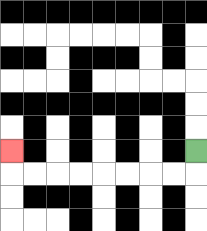{'start': '[8, 6]', 'end': '[0, 6]', 'path_directions': 'D,L,L,L,L,L,L,L,L,U', 'path_coordinates': '[[8, 6], [8, 7], [7, 7], [6, 7], [5, 7], [4, 7], [3, 7], [2, 7], [1, 7], [0, 7], [0, 6]]'}